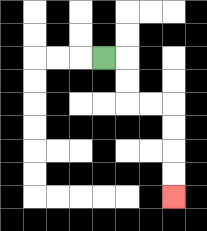{'start': '[4, 2]', 'end': '[7, 8]', 'path_directions': 'R,D,D,R,R,D,D,D,D', 'path_coordinates': '[[4, 2], [5, 2], [5, 3], [5, 4], [6, 4], [7, 4], [7, 5], [7, 6], [7, 7], [7, 8]]'}